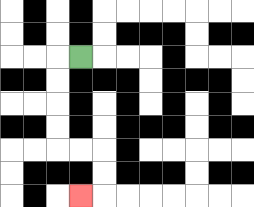{'start': '[3, 2]', 'end': '[3, 8]', 'path_directions': 'L,D,D,D,D,R,R,D,D,L', 'path_coordinates': '[[3, 2], [2, 2], [2, 3], [2, 4], [2, 5], [2, 6], [3, 6], [4, 6], [4, 7], [4, 8], [3, 8]]'}